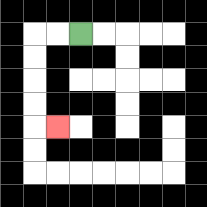{'start': '[3, 1]', 'end': '[2, 5]', 'path_directions': 'L,L,D,D,D,D,R', 'path_coordinates': '[[3, 1], [2, 1], [1, 1], [1, 2], [1, 3], [1, 4], [1, 5], [2, 5]]'}